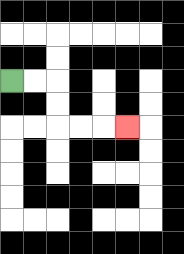{'start': '[0, 3]', 'end': '[5, 5]', 'path_directions': 'R,R,D,D,R,R,R', 'path_coordinates': '[[0, 3], [1, 3], [2, 3], [2, 4], [2, 5], [3, 5], [4, 5], [5, 5]]'}